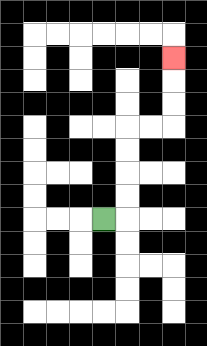{'start': '[4, 9]', 'end': '[7, 2]', 'path_directions': 'R,U,U,U,U,R,R,U,U,U', 'path_coordinates': '[[4, 9], [5, 9], [5, 8], [5, 7], [5, 6], [5, 5], [6, 5], [7, 5], [7, 4], [7, 3], [7, 2]]'}